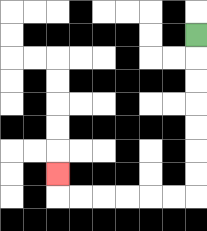{'start': '[8, 1]', 'end': '[2, 7]', 'path_directions': 'D,D,D,D,D,D,D,L,L,L,L,L,L,U', 'path_coordinates': '[[8, 1], [8, 2], [8, 3], [8, 4], [8, 5], [8, 6], [8, 7], [8, 8], [7, 8], [6, 8], [5, 8], [4, 8], [3, 8], [2, 8], [2, 7]]'}